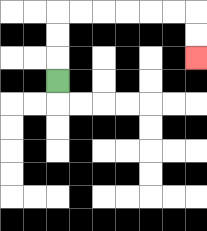{'start': '[2, 3]', 'end': '[8, 2]', 'path_directions': 'U,U,U,R,R,R,R,R,R,D,D', 'path_coordinates': '[[2, 3], [2, 2], [2, 1], [2, 0], [3, 0], [4, 0], [5, 0], [6, 0], [7, 0], [8, 0], [8, 1], [8, 2]]'}